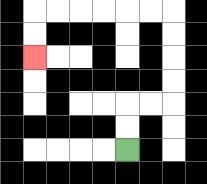{'start': '[5, 6]', 'end': '[1, 2]', 'path_directions': 'U,U,R,R,U,U,U,U,L,L,L,L,L,L,D,D', 'path_coordinates': '[[5, 6], [5, 5], [5, 4], [6, 4], [7, 4], [7, 3], [7, 2], [7, 1], [7, 0], [6, 0], [5, 0], [4, 0], [3, 0], [2, 0], [1, 0], [1, 1], [1, 2]]'}